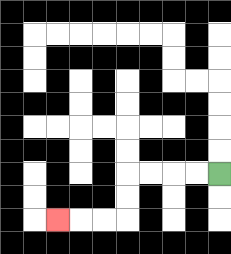{'start': '[9, 7]', 'end': '[2, 9]', 'path_directions': 'L,L,L,L,D,D,L,L,L', 'path_coordinates': '[[9, 7], [8, 7], [7, 7], [6, 7], [5, 7], [5, 8], [5, 9], [4, 9], [3, 9], [2, 9]]'}